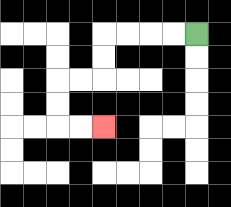{'start': '[8, 1]', 'end': '[4, 5]', 'path_directions': 'L,L,L,L,D,D,L,L,D,D,R,R', 'path_coordinates': '[[8, 1], [7, 1], [6, 1], [5, 1], [4, 1], [4, 2], [4, 3], [3, 3], [2, 3], [2, 4], [2, 5], [3, 5], [4, 5]]'}